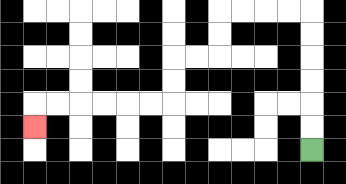{'start': '[13, 6]', 'end': '[1, 5]', 'path_directions': 'U,U,U,U,U,U,L,L,L,L,D,D,L,L,D,D,L,L,L,L,L,L,D', 'path_coordinates': '[[13, 6], [13, 5], [13, 4], [13, 3], [13, 2], [13, 1], [13, 0], [12, 0], [11, 0], [10, 0], [9, 0], [9, 1], [9, 2], [8, 2], [7, 2], [7, 3], [7, 4], [6, 4], [5, 4], [4, 4], [3, 4], [2, 4], [1, 4], [1, 5]]'}